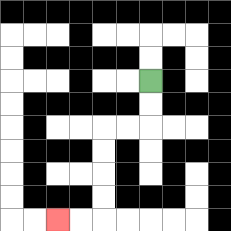{'start': '[6, 3]', 'end': '[2, 9]', 'path_directions': 'D,D,L,L,D,D,D,D,L,L', 'path_coordinates': '[[6, 3], [6, 4], [6, 5], [5, 5], [4, 5], [4, 6], [4, 7], [4, 8], [4, 9], [3, 9], [2, 9]]'}